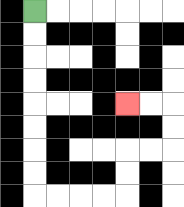{'start': '[1, 0]', 'end': '[5, 4]', 'path_directions': 'D,D,D,D,D,D,D,D,R,R,R,R,U,U,R,R,U,U,L,L', 'path_coordinates': '[[1, 0], [1, 1], [1, 2], [1, 3], [1, 4], [1, 5], [1, 6], [1, 7], [1, 8], [2, 8], [3, 8], [4, 8], [5, 8], [5, 7], [5, 6], [6, 6], [7, 6], [7, 5], [7, 4], [6, 4], [5, 4]]'}